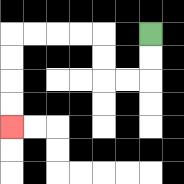{'start': '[6, 1]', 'end': '[0, 5]', 'path_directions': 'D,D,L,L,U,U,L,L,L,L,D,D,D,D', 'path_coordinates': '[[6, 1], [6, 2], [6, 3], [5, 3], [4, 3], [4, 2], [4, 1], [3, 1], [2, 1], [1, 1], [0, 1], [0, 2], [0, 3], [0, 4], [0, 5]]'}